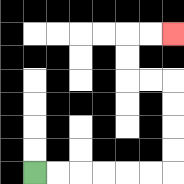{'start': '[1, 7]', 'end': '[7, 1]', 'path_directions': 'R,R,R,R,R,R,U,U,U,U,L,L,U,U,R,R', 'path_coordinates': '[[1, 7], [2, 7], [3, 7], [4, 7], [5, 7], [6, 7], [7, 7], [7, 6], [7, 5], [7, 4], [7, 3], [6, 3], [5, 3], [5, 2], [5, 1], [6, 1], [7, 1]]'}